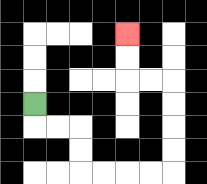{'start': '[1, 4]', 'end': '[5, 1]', 'path_directions': 'D,R,R,D,D,R,R,R,R,U,U,U,U,L,L,U,U', 'path_coordinates': '[[1, 4], [1, 5], [2, 5], [3, 5], [3, 6], [3, 7], [4, 7], [5, 7], [6, 7], [7, 7], [7, 6], [7, 5], [7, 4], [7, 3], [6, 3], [5, 3], [5, 2], [5, 1]]'}